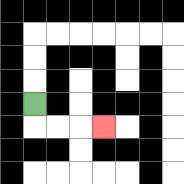{'start': '[1, 4]', 'end': '[4, 5]', 'path_directions': 'D,R,R,R', 'path_coordinates': '[[1, 4], [1, 5], [2, 5], [3, 5], [4, 5]]'}